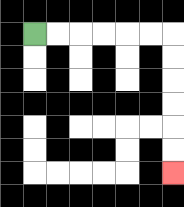{'start': '[1, 1]', 'end': '[7, 7]', 'path_directions': 'R,R,R,R,R,R,D,D,D,D,D,D', 'path_coordinates': '[[1, 1], [2, 1], [3, 1], [4, 1], [5, 1], [6, 1], [7, 1], [7, 2], [7, 3], [7, 4], [7, 5], [7, 6], [7, 7]]'}